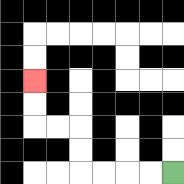{'start': '[7, 7]', 'end': '[1, 3]', 'path_directions': 'L,L,L,L,U,U,L,L,U,U', 'path_coordinates': '[[7, 7], [6, 7], [5, 7], [4, 7], [3, 7], [3, 6], [3, 5], [2, 5], [1, 5], [1, 4], [1, 3]]'}